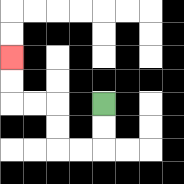{'start': '[4, 4]', 'end': '[0, 2]', 'path_directions': 'D,D,L,L,U,U,L,L,U,U', 'path_coordinates': '[[4, 4], [4, 5], [4, 6], [3, 6], [2, 6], [2, 5], [2, 4], [1, 4], [0, 4], [0, 3], [0, 2]]'}